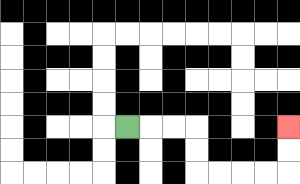{'start': '[5, 5]', 'end': '[12, 5]', 'path_directions': 'R,R,R,D,D,R,R,R,R,U,U', 'path_coordinates': '[[5, 5], [6, 5], [7, 5], [8, 5], [8, 6], [8, 7], [9, 7], [10, 7], [11, 7], [12, 7], [12, 6], [12, 5]]'}